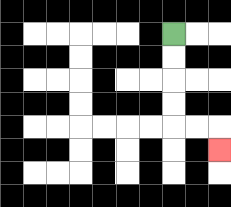{'start': '[7, 1]', 'end': '[9, 6]', 'path_directions': 'D,D,D,D,R,R,D', 'path_coordinates': '[[7, 1], [7, 2], [7, 3], [7, 4], [7, 5], [8, 5], [9, 5], [9, 6]]'}